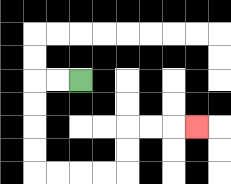{'start': '[3, 3]', 'end': '[8, 5]', 'path_directions': 'L,L,D,D,D,D,R,R,R,R,U,U,R,R,R', 'path_coordinates': '[[3, 3], [2, 3], [1, 3], [1, 4], [1, 5], [1, 6], [1, 7], [2, 7], [3, 7], [4, 7], [5, 7], [5, 6], [5, 5], [6, 5], [7, 5], [8, 5]]'}